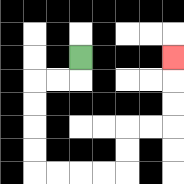{'start': '[3, 2]', 'end': '[7, 2]', 'path_directions': 'D,L,L,D,D,D,D,R,R,R,R,U,U,R,R,U,U,U', 'path_coordinates': '[[3, 2], [3, 3], [2, 3], [1, 3], [1, 4], [1, 5], [1, 6], [1, 7], [2, 7], [3, 7], [4, 7], [5, 7], [5, 6], [5, 5], [6, 5], [7, 5], [7, 4], [7, 3], [7, 2]]'}